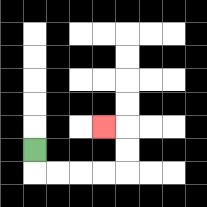{'start': '[1, 6]', 'end': '[4, 5]', 'path_directions': 'D,R,R,R,R,U,U,L', 'path_coordinates': '[[1, 6], [1, 7], [2, 7], [3, 7], [4, 7], [5, 7], [5, 6], [5, 5], [4, 5]]'}